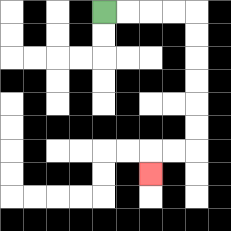{'start': '[4, 0]', 'end': '[6, 7]', 'path_directions': 'R,R,R,R,D,D,D,D,D,D,L,L,D', 'path_coordinates': '[[4, 0], [5, 0], [6, 0], [7, 0], [8, 0], [8, 1], [8, 2], [8, 3], [8, 4], [8, 5], [8, 6], [7, 6], [6, 6], [6, 7]]'}